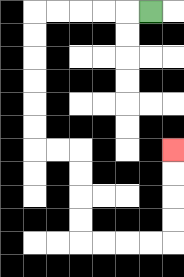{'start': '[6, 0]', 'end': '[7, 6]', 'path_directions': 'L,L,L,L,L,D,D,D,D,D,D,R,R,D,D,D,D,R,R,R,R,U,U,U,U', 'path_coordinates': '[[6, 0], [5, 0], [4, 0], [3, 0], [2, 0], [1, 0], [1, 1], [1, 2], [1, 3], [1, 4], [1, 5], [1, 6], [2, 6], [3, 6], [3, 7], [3, 8], [3, 9], [3, 10], [4, 10], [5, 10], [6, 10], [7, 10], [7, 9], [7, 8], [7, 7], [7, 6]]'}